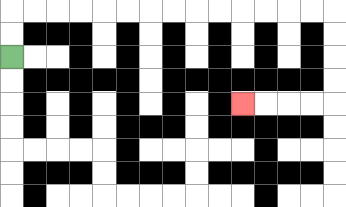{'start': '[0, 2]', 'end': '[10, 4]', 'path_directions': 'U,U,R,R,R,R,R,R,R,R,R,R,R,R,R,R,D,D,D,D,L,L,L,L', 'path_coordinates': '[[0, 2], [0, 1], [0, 0], [1, 0], [2, 0], [3, 0], [4, 0], [5, 0], [6, 0], [7, 0], [8, 0], [9, 0], [10, 0], [11, 0], [12, 0], [13, 0], [14, 0], [14, 1], [14, 2], [14, 3], [14, 4], [13, 4], [12, 4], [11, 4], [10, 4]]'}